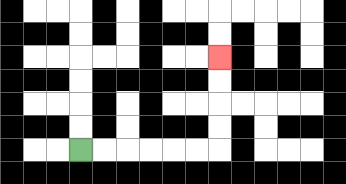{'start': '[3, 6]', 'end': '[9, 2]', 'path_directions': 'R,R,R,R,R,R,U,U,U,U', 'path_coordinates': '[[3, 6], [4, 6], [5, 6], [6, 6], [7, 6], [8, 6], [9, 6], [9, 5], [9, 4], [9, 3], [9, 2]]'}